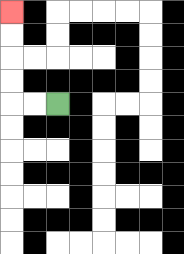{'start': '[2, 4]', 'end': '[0, 0]', 'path_directions': 'L,L,U,U,U,U', 'path_coordinates': '[[2, 4], [1, 4], [0, 4], [0, 3], [0, 2], [0, 1], [0, 0]]'}